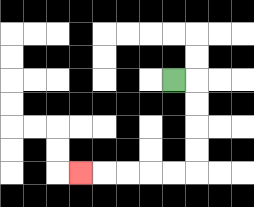{'start': '[7, 3]', 'end': '[3, 7]', 'path_directions': 'R,D,D,D,D,L,L,L,L,L', 'path_coordinates': '[[7, 3], [8, 3], [8, 4], [8, 5], [8, 6], [8, 7], [7, 7], [6, 7], [5, 7], [4, 7], [3, 7]]'}